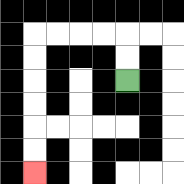{'start': '[5, 3]', 'end': '[1, 7]', 'path_directions': 'U,U,L,L,L,L,D,D,D,D,D,D', 'path_coordinates': '[[5, 3], [5, 2], [5, 1], [4, 1], [3, 1], [2, 1], [1, 1], [1, 2], [1, 3], [1, 4], [1, 5], [1, 6], [1, 7]]'}